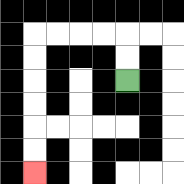{'start': '[5, 3]', 'end': '[1, 7]', 'path_directions': 'U,U,L,L,L,L,D,D,D,D,D,D', 'path_coordinates': '[[5, 3], [5, 2], [5, 1], [4, 1], [3, 1], [2, 1], [1, 1], [1, 2], [1, 3], [1, 4], [1, 5], [1, 6], [1, 7]]'}